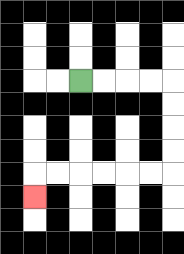{'start': '[3, 3]', 'end': '[1, 8]', 'path_directions': 'R,R,R,R,D,D,D,D,L,L,L,L,L,L,D', 'path_coordinates': '[[3, 3], [4, 3], [5, 3], [6, 3], [7, 3], [7, 4], [7, 5], [7, 6], [7, 7], [6, 7], [5, 7], [4, 7], [3, 7], [2, 7], [1, 7], [1, 8]]'}